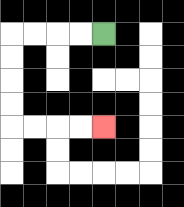{'start': '[4, 1]', 'end': '[4, 5]', 'path_directions': 'L,L,L,L,D,D,D,D,R,R,R,R', 'path_coordinates': '[[4, 1], [3, 1], [2, 1], [1, 1], [0, 1], [0, 2], [0, 3], [0, 4], [0, 5], [1, 5], [2, 5], [3, 5], [4, 5]]'}